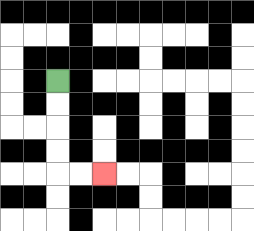{'start': '[2, 3]', 'end': '[4, 7]', 'path_directions': 'D,D,D,D,R,R', 'path_coordinates': '[[2, 3], [2, 4], [2, 5], [2, 6], [2, 7], [3, 7], [4, 7]]'}